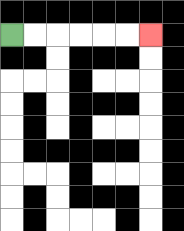{'start': '[0, 1]', 'end': '[6, 1]', 'path_directions': 'R,R,R,R,R,R', 'path_coordinates': '[[0, 1], [1, 1], [2, 1], [3, 1], [4, 1], [5, 1], [6, 1]]'}